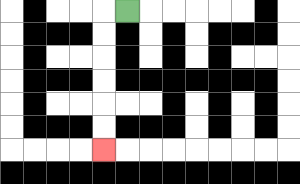{'start': '[5, 0]', 'end': '[4, 6]', 'path_directions': 'L,D,D,D,D,D,D', 'path_coordinates': '[[5, 0], [4, 0], [4, 1], [4, 2], [4, 3], [4, 4], [4, 5], [4, 6]]'}